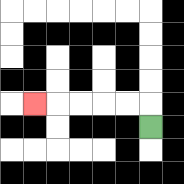{'start': '[6, 5]', 'end': '[1, 4]', 'path_directions': 'U,L,L,L,L,L', 'path_coordinates': '[[6, 5], [6, 4], [5, 4], [4, 4], [3, 4], [2, 4], [1, 4]]'}